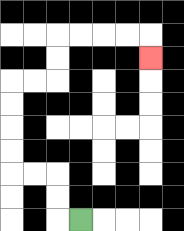{'start': '[3, 9]', 'end': '[6, 2]', 'path_directions': 'L,U,U,L,L,U,U,U,U,R,R,U,U,R,R,R,R,D', 'path_coordinates': '[[3, 9], [2, 9], [2, 8], [2, 7], [1, 7], [0, 7], [0, 6], [0, 5], [0, 4], [0, 3], [1, 3], [2, 3], [2, 2], [2, 1], [3, 1], [4, 1], [5, 1], [6, 1], [6, 2]]'}